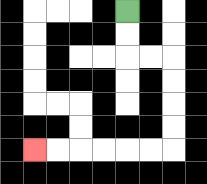{'start': '[5, 0]', 'end': '[1, 6]', 'path_directions': 'D,D,R,R,D,D,D,D,L,L,L,L,L,L', 'path_coordinates': '[[5, 0], [5, 1], [5, 2], [6, 2], [7, 2], [7, 3], [7, 4], [7, 5], [7, 6], [6, 6], [5, 6], [4, 6], [3, 6], [2, 6], [1, 6]]'}